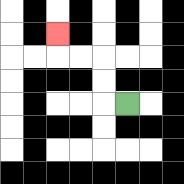{'start': '[5, 4]', 'end': '[2, 1]', 'path_directions': 'L,U,U,L,L,U', 'path_coordinates': '[[5, 4], [4, 4], [4, 3], [4, 2], [3, 2], [2, 2], [2, 1]]'}